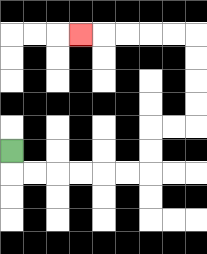{'start': '[0, 6]', 'end': '[3, 1]', 'path_directions': 'D,R,R,R,R,R,R,U,U,R,R,U,U,U,U,L,L,L,L,L', 'path_coordinates': '[[0, 6], [0, 7], [1, 7], [2, 7], [3, 7], [4, 7], [5, 7], [6, 7], [6, 6], [6, 5], [7, 5], [8, 5], [8, 4], [8, 3], [8, 2], [8, 1], [7, 1], [6, 1], [5, 1], [4, 1], [3, 1]]'}